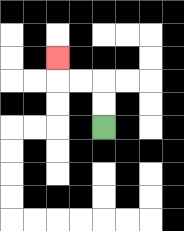{'start': '[4, 5]', 'end': '[2, 2]', 'path_directions': 'U,U,L,L,U', 'path_coordinates': '[[4, 5], [4, 4], [4, 3], [3, 3], [2, 3], [2, 2]]'}